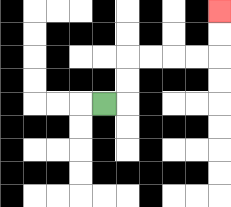{'start': '[4, 4]', 'end': '[9, 0]', 'path_directions': 'R,U,U,R,R,R,R,U,U', 'path_coordinates': '[[4, 4], [5, 4], [5, 3], [5, 2], [6, 2], [7, 2], [8, 2], [9, 2], [9, 1], [9, 0]]'}